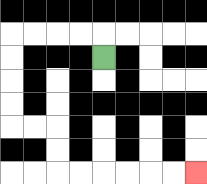{'start': '[4, 2]', 'end': '[8, 7]', 'path_directions': 'U,L,L,L,L,D,D,D,D,R,R,D,D,R,R,R,R,R,R', 'path_coordinates': '[[4, 2], [4, 1], [3, 1], [2, 1], [1, 1], [0, 1], [0, 2], [0, 3], [0, 4], [0, 5], [1, 5], [2, 5], [2, 6], [2, 7], [3, 7], [4, 7], [5, 7], [6, 7], [7, 7], [8, 7]]'}